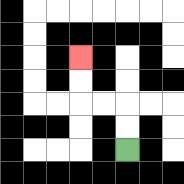{'start': '[5, 6]', 'end': '[3, 2]', 'path_directions': 'U,U,L,L,U,U', 'path_coordinates': '[[5, 6], [5, 5], [5, 4], [4, 4], [3, 4], [3, 3], [3, 2]]'}